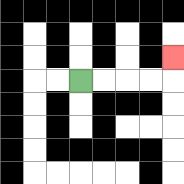{'start': '[3, 3]', 'end': '[7, 2]', 'path_directions': 'R,R,R,R,U', 'path_coordinates': '[[3, 3], [4, 3], [5, 3], [6, 3], [7, 3], [7, 2]]'}